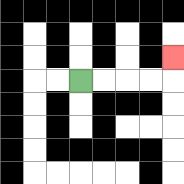{'start': '[3, 3]', 'end': '[7, 2]', 'path_directions': 'R,R,R,R,U', 'path_coordinates': '[[3, 3], [4, 3], [5, 3], [6, 3], [7, 3], [7, 2]]'}